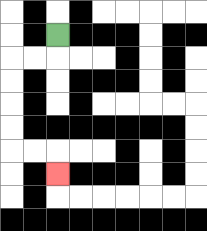{'start': '[2, 1]', 'end': '[2, 7]', 'path_directions': 'D,L,L,D,D,D,D,R,R,D', 'path_coordinates': '[[2, 1], [2, 2], [1, 2], [0, 2], [0, 3], [0, 4], [0, 5], [0, 6], [1, 6], [2, 6], [2, 7]]'}